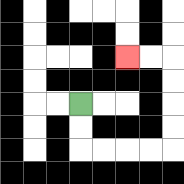{'start': '[3, 4]', 'end': '[5, 2]', 'path_directions': 'D,D,R,R,R,R,U,U,U,U,L,L', 'path_coordinates': '[[3, 4], [3, 5], [3, 6], [4, 6], [5, 6], [6, 6], [7, 6], [7, 5], [7, 4], [7, 3], [7, 2], [6, 2], [5, 2]]'}